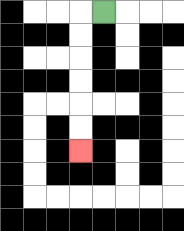{'start': '[4, 0]', 'end': '[3, 6]', 'path_directions': 'L,D,D,D,D,D,D', 'path_coordinates': '[[4, 0], [3, 0], [3, 1], [3, 2], [3, 3], [3, 4], [3, 5], [3, 6]]'}